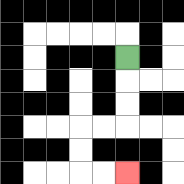{'start': '[5, 2]', 'end': '[5, 7]', 'path_directions': 'D,D,D,L,L,D,D,R,R', 'path_coordinates': '[[5, 2], [5, 3], [5, 4], [5, 5], [4, 5], [3, 5], [3, 6], [3, 7], [4, 7], [5, 7]]'}